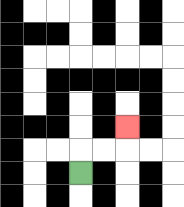{'start': '[3, 7]', 'end': '[5, 5]', 'path_directions': 'U,R,R,U', 'path_coordinates': '[[3, 7], [3, 6], [4, 6], [5, 6], [5, 5]]'}